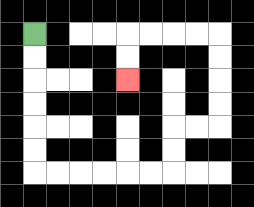{'start': '[1, 1]', 'end': '[5, 3]', 'path_directions': 'D,D,D,D,D,D,R,R,R,R,R,R,U,U,R,R,U,U,U,U,L,L,L,L,D,D', 'path_coordinates': '[[1, 1], [1, 2], [1, 3], [1, 4], [1, 5], [1, 6], [1, 7], [2, 7], [3, 7], [4, 7], [5, 7], [6, 7], [7, 7], [7, 6], [7, 5], [8, 5], [9, 5], [9, 4], [9, 3], [9, 2], [9, 1], [8, 1], [7, 1], [6, 1], [5, 1], [5, 2], [5, 3]]'}